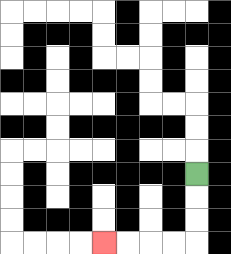{'start': '[8, 7]', 'end': '[4, 10]', 'path_directions': 'D,D,D,L,L,L,L', 'path_coordinates': '[[8, 7], [8, 8], [8, 9], [8, 10], [7, 10], [6, 10], [5, 10], [4, 10]]'}